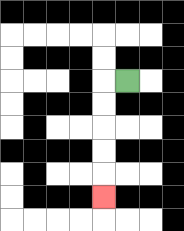{'start': '[5, 3]', 'end': '[4, 8]', 'path_directions': 'L,D,D,D,D,D', 'path_coordinates': '[[5, 3], [4, 3], [4, 4], [4, 5], [4, 6], [4, 7], [4, 8]]'}